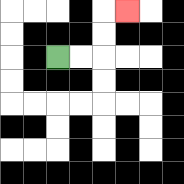{'start': '[2, 2]', 'end': '[5, 0]', 'path_directions': 'R,R,U,U,R', 'path_coordinates': '[[2, 2], [3, 2], [4, 2], [4, 1], [4, 0], [5, 0]]'}